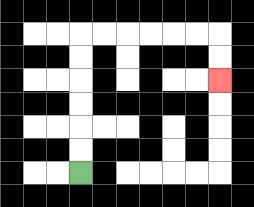{'start': '[3, 7]', 'end': '[9, 3]', 'path_directions': 'U,U,U,U,U,U,R,R,R,R,R,R,D,D', 'path_coordinates': '[[3, 7], [3, 6], [3, 5], [3, 4], [3, 3], [3, 2], [3, 1], [4, 1], [5, 1], [6, 1], [7, 1], [8, 1], [9, 1], [9, 2], [9, 3]]'}